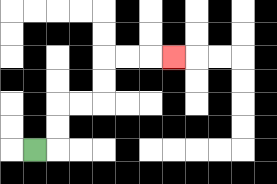{'start': '[1, 6]', 'end': '[7, 2]', 'path_directions': 'R,U,U,R,R,U,U,R,R,R', 'path_coordinates': '[[1, 6], [2, 6], [2, 5], [2, 4], [3, 4], [4, 4], [4, 3], [4, 2], [5, 2], [6, 2], [7, 2]]'}